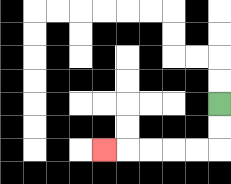{'start': '[9, 4]', 'end': '[4, 6]', 'path_directions': 'D,D,L,L,L,L,L', 'path_coordinates': '[[9, 4], [9, 5], [9, 6], [8, 6], [7, 6], [6, 6], [5, 6], [4, 6]]'}